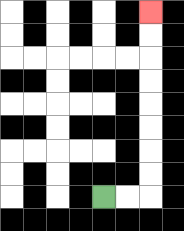{'start': '[4, 8]', 'end': '[6, 0]', 'path_directions': 'R,R,U,U,U,U,U,U,U,U', 'path_coordinates': '[[4, 8], [5, 8], [6, 8], [6, 7], [6, 6], [6, 5], [6, 4], [6, 3], [6, 2], [6, 1], [6, 0]]'}